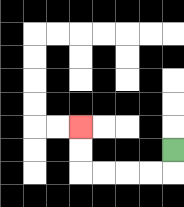{'start': '[7, 6]', 'end': '[3, 5]', 'path_directions': 'D,L,L,L,L,U,U', 'path_coordinates': '[[7, 6], [7, 7], [6, 7], [5, 7], [4, 7], [3, 7], [3, 6], [3, 5]]'}